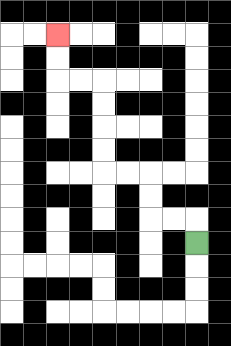{'start': '[8, 10]', 'end': '[2, 1]', 'path_directions': 'U,L,L,U,U,L,L,U,U,U,U,L,L,U,U', 'path_coordinates': '[[8, 10], [8, 9], [7, 9], [6, 9], [6, 8], [6, 7], [5, 7], [4, 7], [4, 6], [4, 5], [4, 4], [4, 3], [3, 3], [2, 3], [2, 2], [2, 1]]'}